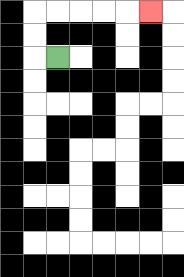{'start': '[2, 2]', 'end': '[6, 0]', 'path_directions': 'L,U,U,R,R,R,R,R', 'path_coordinates': '[[2, 2], [1, 2], [1, 1], [1, 0], [2, 0], [3, 0], [4, 0], [5, 0], [6, 0]]'}